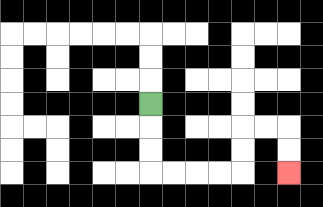{'start': '[6, 4]', 'end': '[12, 7]', 'path_directions': 'D,D,D,R,R,R,R,U,U,R,R,D,D', 'path_coordinates': '[[6, 4], [6, 5], [6, 6], [6, 7], [7, 7], [8, 7], [9, 7], [10, 7], [10, 6], [10, 5], [11, 5], [12, 5], [12, 6], [12, 7]]'}